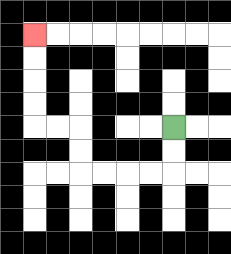{'start': '[7, 5]', 'end': '[1, 1]', 'path_directions': 'D,D,L,L,L,L,U,U,L,L,U,U,U,U', 'path_coordinates': '[[7, 5], [7, 6], [7, 7], [6, 7], [5, 7], [4, 7], [3, 7], [3, 6], [3, 5], [2, 5], [1, 5], [1, 4], [1, 3], [1, 2], [1, 1]]'}